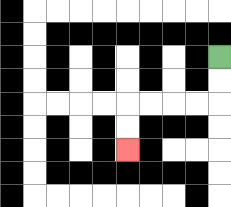{'start': '[9, 2]', 'end': '[5, 6]', 'path_directions': 'D,D,L,L,L,L,D,D', 'path_coordinates': '[[9, 2], [9, 3], [9, 4], [8, 4], [7, 4], [6, 4], [5, 4], [5, 5], [5, 6]]'}